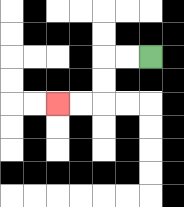{'start': '[6, 2]', 'end': '[2, 4]', 'path_directions': 'L,L,D,D,L,L', 'path_coordinates': '[[6, 2], [5, 2], [4, 2], [4, 3], [4, 4], [3, 4], [2, 4]]'}